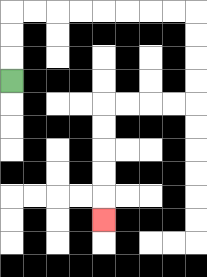{'start': '[0, 3]', 'end': '[4, 9]', 'path_directions': 'U,U,U,R,R,R,R,R,R,R,R,D,D,D,D,L,L,L,L,D,D,D,D,D', 'path_coordinates': '[[0, 3], [0, 2], [0, 1], [0, 0], [1, 0], [2, 0], [3, 0], [4, 0], [5, 0], [6, 0], [7, 0], [8, 0], [8, 1], [8, 2], [8, 3], [8, 4], [7, 4], [6, 4], [5, 4], [4, 4], [4, 5], [4, 6], [4, 7], [4, 8], [4, 9]]'}